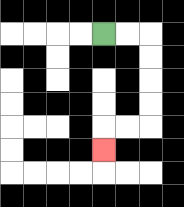{'start': '[4, 1]', 'end': '[4, 6]', 'path_directions': 'R,R,D,D,D,D,L,L,D', 'path_coordinates': '[[4, 1], [5, 1], [6, 1], [6, 2], [6, 3], [6, 4], [6, 5], [5, 5], [4, 5], [4, 6]]'}